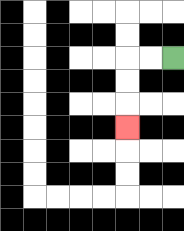{'start': '[7, 2]', 'end': '[5, 5]', 'path_directions': 'L,L,D,D,D', 'path_coordinates': '[[7, 2], [6, 2], [5, 2], [5, 3], [5, 4], [5, 5]]'}